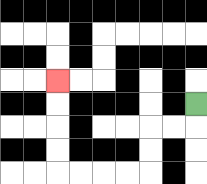{'start': '[8, 4]', 'end': '[2, 3]', 'path_directions': 'D,L,L,D,D,L,L,L,L,U,U,U,U', 'path_coordinates': '[[8, 4], [8, 5], [7, 5], [6, 5], [6, 6], [6, 7], [5, 7], [4, 7], [3, 7], [2, 7], [2, 6], [2, 5], [2, 4], [2, 3]]'}